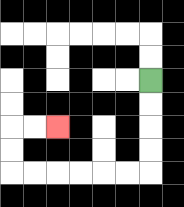{'start': '[6, 3]', 'end': '[2, 5]', 'path_directions': 'D,D,D,D,L,L,L,L,L,L,U,U,R,R', 'path_coordinates': '[[6, 3], [6, 4], [6, 5], [6, 6], [6, 7], [5, 7], [4, 7], [3, 7], [2, 7], [1, 7], [0, 7], [0, 6], [0, 5], [1, 5], [2, 5]]'}